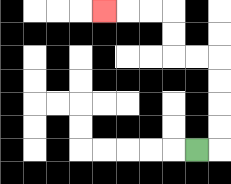{'start': '[8, 6]', 'end': '[4, 0]', 'path_directions': 'R,U,U,U,U,L,L,U,U,L,L,L', 'path_coordinates': '[[8, 6], [9, 6], [9, 5], [9, 4], [9, 3], [9, 2], [8, 2], [7, 2], [7, 1], [7, 0], [6, 0], [5, 0], [4, 0]]'}